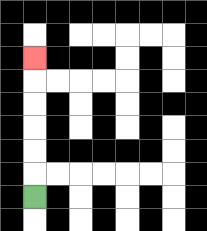{'start': '[1, 8]', 'end': '[1, 2]', 'path_directions': 'U,U,U,U,U,U', 'path_coordinates': '[[1, 8], [1, 7], [1, 6], [1, 5], [1, 4], [1, 3], [1, 2]]'}